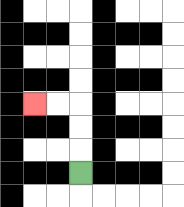{'start': '[3, 7]', 'end': '[1, 4]', 'path_directions': 'U,U,U,L,L', 'path_coordinates': '[[3, 7], [3, 6], [3, 5], [3, 4], [2, 4], [1, 4]]'}